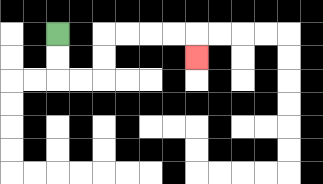{'start': '[2, 1]', 'end': '[8, 2]', 'path_directions': 'D,D,R,R,U,U,R,R,R,R,D', 'path_coordinates': '[[2, 1], [2, 2], [2, 3], [3, 3], [4, 3], [4, 2], [4, 1], [5, 1], [6, 1], [7, 1], [8, 1], [8, 2]]'}